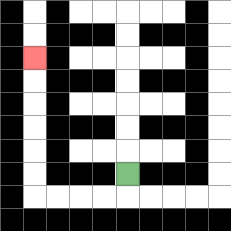{'start': '[5, 7]', 'end': '[1, 2]', 'path_directions': 'D,L,L,L,L,U,U,U,U,U,U', 'path_coordinates': '[[5, 7], [5, 8], [4, 8], [3, 8], [2, 8], [1, 8], [1, 7], [1, 6], [1, 5], [1, 4], [1, 3], [1, 2]]'}